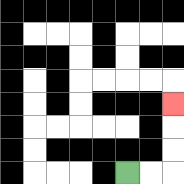{'start': '[5, 7]', 'end': '[7, 4]', 'path_directions': 'R,R,U,U,U', 'path_coordinates': '[[5, 7], [6, 7], [7, 7], [7, 6], [7, 5], [7, 4]]'}